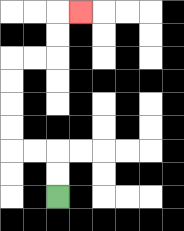{'start': '[2, 8]', 'end': '[3, 0]', 'path_directions': 'U,U,L,L,U,U,U,U,R,R,U,U,R', 'path_coordinates': '[[2, 8], [2, 7], [2, 6], [1, 6], [0, 6], [0, 5], [0, 4], [0, 3], [0, 2], [1, 2], [2, 2], [2, 1], [2, 0], [3, 0]]'}